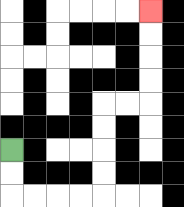{'start': '[0, 6]', 'end': '[6, 0]', 'path_directions': 'D,D,R,R,R,R,U,U,U,U,R,R,U,U,U,U', 'path_coordinates': '[[0, 6], [0, 7], [0, 8], [1, 8], [2, 8], [3, 8], [4, 8], [4, 7], [4, 6], [4, 5], [4, 4], [5, 4], [6, 4], [6, 3], [6, 2], [6, 1], [6, 0]]'}